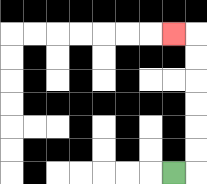{'start': '[7, 7]', 'end': '[7, 1]', 'path_directions': 'R,U,U,U,U,U,U,L', 'path_coordinates': '[[7, 7], [8, 7], [8, 6], [8, 5], [8, 4], [8, 3], [8, 2], [8, 1], [7, 1]]'}